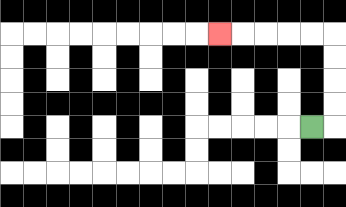{'start': '[13, 5]', 'end': '[9, 1]', 'path_directions': 'R,U,U,U,U,L,L,L,L,L', 'path_coordinates': '[[13, 5], [14, 5], [14, 4], [14, 3], [14, 2], [14, 1], [13, 1], [12, 1], [11, 1], [10, 1], [9, 1]]'}